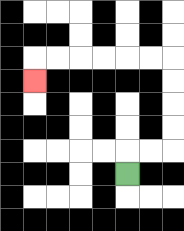{'start': '[5, 7]', 'end': '[1, 3]', 'path_directions': 'U,R,R,U,U,U,U,L,L,L,L,L,L,D', 'path_coordinates': '[[5, 7], [5, 6], [6, 6], [7, 6], [7, 5], [7, 4], [7, 3], [7, 2], [6, 2], [5, 2], [4, 2], [3, 2], [2, 2], [1, 2], [1, 3]]'}